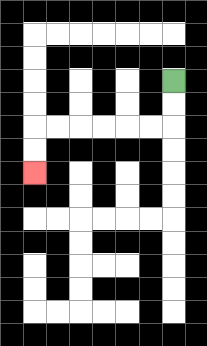{'start': '[7, 3]', 'end': '[1, 7]', 'path_directions': 'D,D,L,L,L,L,L,L,D,D', 'path_coordinates': '[[7, 3], [7, 4], [7, 5], [6, 5], [5, 5], [4, 5], [3, 5], [2, 5], [1, 5], [1, 6], [1, 7]]'}